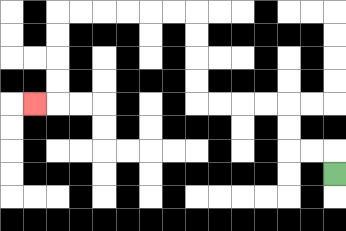{'start': '[14, 7]', 'end': '[1, 4]', 'path_directions': 'U,L,L,U,U,L,L,L,L,U,U,U,U,L,L,L,L,L,L,D,D,D,D,L', 'path_coordinates': '[[14, 7], [14, 6], [13, 6], [12, 6], [12, 5], [12, 4], [11, 4], [10, 4], [9, 4], [8, 4], [8, 3], [8, 2], [8, 1], [8, 0], [7, 0], [6, 0], [5, 0], [4, 0], [3, 0], [2, 0], [2, 1], [2, 2], [2, 3], [2, 4], [1, 4]]'}